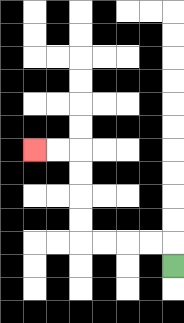{'start': '[7, 11]', 'end': '[1, 6]', 'path_directions': 'U,L,L,L,L,U,U,U,U,L,L', 'path_coordinates': '[[7, 11], [7, 10], [6, 10], [5, 10], [4, 10], [3, 10], [3, 9], [3, 8], [3, 7], [3, 6], [2, 6], [1, 6]]'}